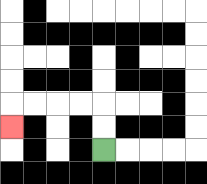{'start': '[4, 6]', 'end': '[0, 5]', 'path_directions': 'U,U,L,L,L,L,D', 'path_coordinates': '[[4, 6], [4, 5], [4, 4], [3, 4], [2, 4], [1, 4], [0, 4], [0, 5]]'}